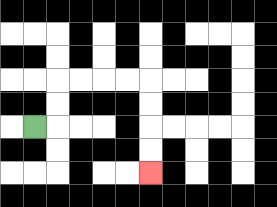{'start': '[1, 5]', 'end': '[6, 7]', 'path_directions': 'R,U,U,R,R,R,R,D,D,D,D', 'path_coordinates': '[[1, 5], [2, 5], [2, 4], [2, 3], [3, 3], [4, 3], [5, 3], [6, 3], [6, 4], [6, 5], [6, 6], [6, 7]]'}